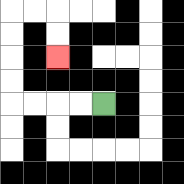{'start': '[4, 4]', 'end': '[2, 2]', 'path_directions': 'L,L,L,L,U,U,U,U,R,R,D,D', 'path_coordinates': '[[4, 4], [3, 4], [2, 4], [1, 4], [0, 4], [0, 3], [0, 2], [0, 1], [0, 0], [1, 0], [2, 0], [2, 1], [2, 2]]'}